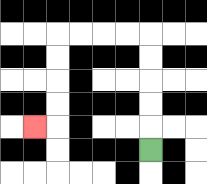{'start': '[6, 6]', 'end': '[1, 5]', 'path_directions': 'U,U,U,U,U,L,L,L,L,D,D,D,D,L', 'path_coordinates': '[[6, 6], [6, 5], [6, 4], [6, 3], [6, 2], [6, 1], [5, 1], [4, 1], [3, 1], [2, 1], [2, 2], [2, 3], [2, 4], [2, 5], [1, 5]]'}